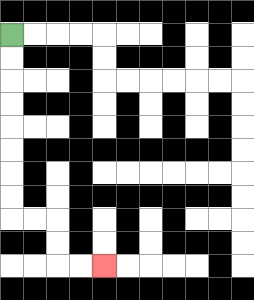{'start': '[0, 1]', 'end': '[4, 11]', 'path_directions': 'D,D,D,D,D,D,D,D,R,R,D,D,R,R', 'path_coordinates': '[[0, 1], [0, 2], [0, 3], [0, 4], [0, 5], [0, 6], [0, 7], [0, 8], [0, 9], [1, 9], [2, 9], [2, 10], [2, 11], [3, 11], [4, 11]]'}